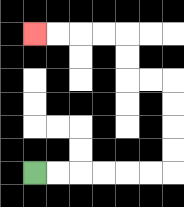{'start': '[1, 7]', 'end': '[1, 1]', 'path_directions': 'R,R,R,R,R,R,U,U,U,U,L,L,U,U,L,L,L,L', 'path_coordinates': '[[1, 7], [2, 7], [3, 7], [4, 7], [5, 7], [6, 7], [7, 7], [7, 6], [7, 5], [7, 4], [7, 3], [6, 3], [5, 3], [5, 2], [5, 1], [4, 1], [3, 1], [2, 1], [1, 1]]'}